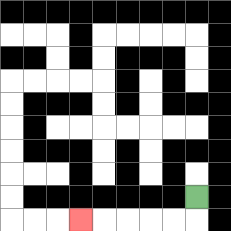{'start': '[8, 8]', 'end': '[3, 9]', 'path_directions': 'D,L,L,L,L,L', 'path_coordinates': '[[8, 8], [8, 9], [7, 9], [6, 9], [5, 9], [4, 9], [3, 9]]'}